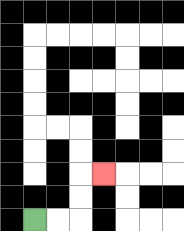{'start': '[1, 9]', 'end': '[4, 7]', 'path_directions': 'R,R,U,U,R', 'path_coordinates': '[[1, 9], [2, 9], [3, 9], [3, 8], [3, 7], [4, 7]]'}